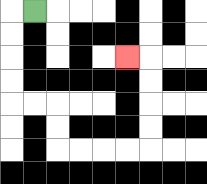{'start': '[1, 0]', 'end': '[5, 2]', 'path_directions': 'L,D,D,D,D,R,R,D,D,R,R,R,R,U,U,U,U,L', 'path_coordinates': '[[1, 0], [0, 0], [0, 1], [0, 2], [0, 3], [0, 4], [1, 4], [2, 4], [2, 5], [2, 6], [3, 6], [4, 6], [5, 6], [6, 6], [6, 5], [6, 4], [6, 3], [6, 2], [5, 2]]'}